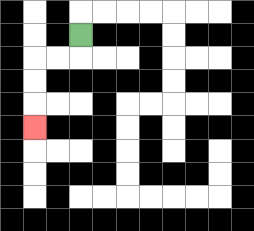{'start': '[3, 1]', 'end': '[1, 5]', 'path_directions': 'D,L,L,D,D,D', 'path_coordinates': '[[3, 1], [3, 2], [2, 2], [1, 2], [1, 3], [1, 4], [1, 5]]'}